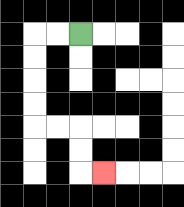{'start': '[3, 1]', 'end': '[4, 7]', 'path_directions': 'L,L,D,D,D,D,R,R,D,D,R', 'path_coordinates': '[[3, 1], [2, 1], [1, 1], [1, 2], [1, 3], [1, 4], [1, 5], [2, 5], [3, 5], [3, 6], [3, 7], [4, 7]]'}